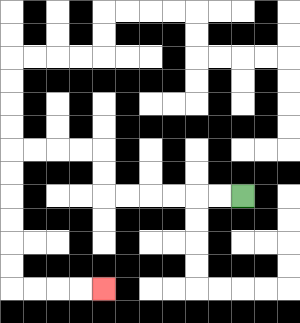{'start': '[10, 8]', 'end': '[4, 12]', 'path_directions': 'L,L,L,L,L,L,U,U,L,L,L,L,D,D,D,D,D,D,R,R,R,R', 'path_coordinates': '[[10, 8], [9, 8], [8, 8], [7, 8], [6, 8], [5, 8], [4, 8], [4, 7], [4, 6], [3, 6], [2, 6], [1, 6], [0, 6], [0, 7], [0, 8], [0, 9], [0, 10], [0, 11], [0, 12], [1, 12], [2, 12], [3, 12], [4, 12]]'}